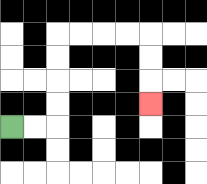{'start': '[0, 5]', 'end': '[6, 4]', 'path_directions': 'R,R,U,U,U,U,R,R,R,R,D,D,D', 'path_coordinates': '[[0, 5], [1, 5], [2, 5], [2, 4], [2, 3], [2, 2], [2, 1], [3, 1], [4, 1], [5, 1], [6, 1], [6, 2], [6, 3], [6, 4]]'}